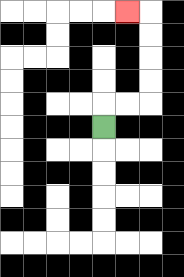{'start': '[4, 5]', 'end': '[5, 0]', 'path_directions': 'U,R,R,U,U,U,U,L', 'path_coordinates': '[[4, 5], [4, 4], [5, 4], [6, 4], [6, 3], [6, 2], [6, 1], [6, 0], [5, 0]]'}